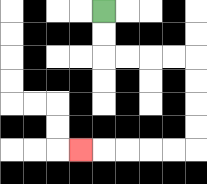{'start': '[4, 0]', 'end': '[3, 6]', 'path_directions': 'D,D,R,R,R,R,D,D,D,D,L,L,L,L,L', 'path_coordinates': '[[4, 0], [4, 1], [4, 2], [5, 2], [6, 2], [7, 2], [8, 2], [8, 3], [8, 4], [8, 5], [8, 6], [7, 6], [6, 6], [5, 6], [4, 6], [3, 6]]'}